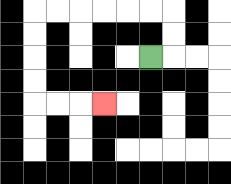{'start': '[6, 2]', 'end': '[4, 4]', 'path_directions': 'R,U,U,L,L,L,L,L,L,D,D,D,D,R,R,R', 'path_coordinates': '[[6, 2], [7, 2], [7, 1], [7, 0], [6, 0], [5, 0], [4, 0], [3, 0], [2, 0], [1, 0], [1, 1], [1, 2], [1, 3], [1, 4], [2, 4], [3, 4], [4, 4]]'}